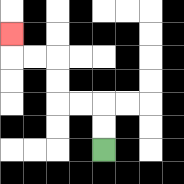{'start': '[4, 6]', 'end': '[0, 1]', 'path_directions': 'U,U,L,L,U,U,L,L,U', 'path_coordinates': '[[4, 6], [4, 5], [4, 4], [3, 4], [2, 4], [2, 3], [2, 2], [1, 2], [0, 2], [0, 1]]'}